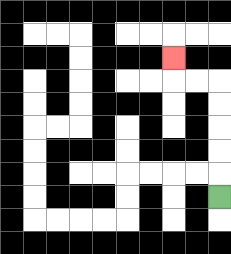{'start': '[9, 8]', 'end': '[7, 2]', 'path_directions': 'U,U,U,U,U,L,L,U', 'path_coordinates': '[[9, 8], [9, 7], [9, 6], [9, 5], [9, 4], [9, 3], [8, 3], [7, 3], [7, 2]]'}